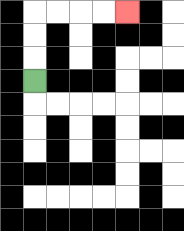{'start': '[1, 3]', 'end': '[5, 0]', 'path_directions': 'U,U,U,R,R,R,R', 'path_coordinates': '[[1, 3], [1, 2], [1, 1], [1, 0], [2, 0], [3, 0], [4, 0], [5, 0]]'}